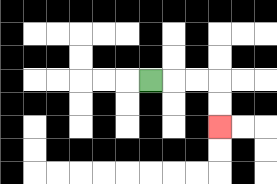{'start': '[6, 3]', 'end': '[9, 5]', 'path_directions': 'R,R,R,D,D', 'path_coordinates': '[[6, 3], [7, 3], [8, 3], [9, 3], [9, 4], [9, 5]]'}